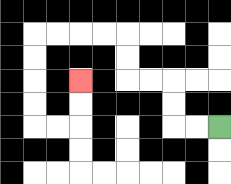{'start': '[9, 5]', 'end': '[3, 3]', 'path_directions': 'L,L,U,U,L,L,U,U,L,L,L,L,D,D,D,D,R,R,U,U', 'path_coordinates': '[[9, 5], [8, 5], [7, 5], [7, 4], [7, 3], [6, 3], [5, 3], [5, 2], [5, 1], [4, 1], [3, 1], [2, 1], [1, 1], [1, 2], [1, 3], [1, 4], [1, 5], [2, 5], [3, 5], [3, 4], [3, 3]]'}